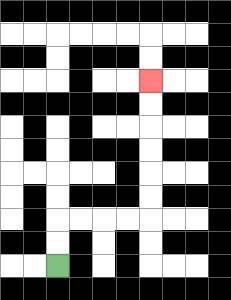{'start': '[2, 11]', 'end': '[6, 3]', 'path_directions': 'U,U,R,R,R,R,U,U,U,U,U,U', 'path_coordinates': '[[2, 11], [2, 10], [2, 9], [3, 9], [4, 9], [5, 9], [6, 9], [6, 8], [6, 7], [6, 6], [6, 5], [6, 4], [6, 3]]'}